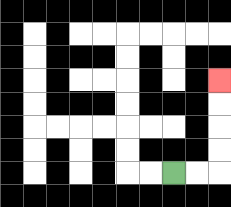{'start': '[7, 7]', 'end': '[9, 3]', 'path_directions': 'R,R,U,U,U,U', 'path_coordinates': '[[7, 7], [8, 7], [9, 7], [9, 6], [9, 5], [9, 4], [9, 3]]'}